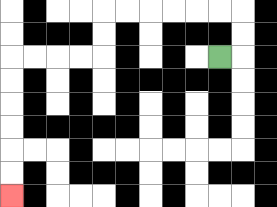{'start': '[9, 2]', 'end': '[0, 8]', 'path_directions': 'R,U,U,L,L,L,L,L,L,D,D,L,L,L,L,D,D,D,D,D,D', 'path_coordinates': '[[9, 2], [10, 2], [10, 1], [10, 0], [9, 0], [8, 0], [7, 0], [6, 0], [5, 0], [4, 0], [4, 1], [4, 2], [3, 2], [2, 2], [1, 2], [0, 2], [0, 3], [0, 4], [0, 5], [0, 6], [0, 7], [0, 8]]'}